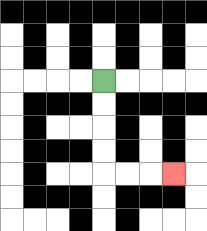{'start': '[4, 3]', 'end': '[7, 7]', 'path_directions': 'D,D,D,D,R,R,R', 'path_coordinates': '[[4, 3], [4, 4], [4, 5], [4, 6], [4, 7], [5, 7], [6, 7], [7, 7]]'}